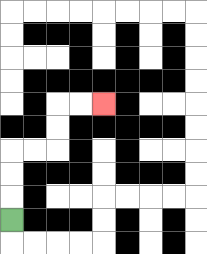{'start': '[0, 9]', 'end': '[4, 4]', 'path_directions': 'U,U,U,R,R,U,U,R,R', 'path_coordinates': '[[0, 9], [0, 8], [0, 7], [0, 6], [1, 6], [2, 6], [2, 5], [2, 4], [3, 4], [4, 4]]'}